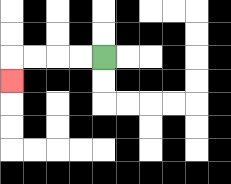{'start': '[4, 2]', 'end': '[0, 3]', 'path_directions': 'L,L,L,L,D', 'path_coordinates': '[[4, 2], [3, 2], [2, 2], [1, 2], [0, 2], [0, 3]]'}